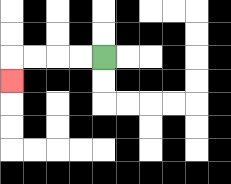{'start': '[4, 2]', 'end': '[0, 3]', 'path_directions': 'L,L,L,L,D', 'path_coordinates': '[[4, 2], [3, 2], [2, 2], [1, 2], [0, 2], [0, 3]]'}